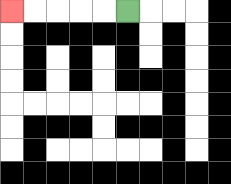{'start': '[5, 0]', 'end': '[0, 0]', 'path_directions': 'L,L,L,L,L', 'path_coordinates': '[[5, 0], [4, 0], [3, 0], [2, 0], [1, 0], [0, 0]]'}